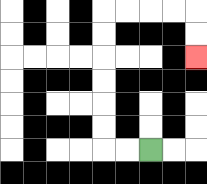{'start': '[6, 6]', 'end': '[8, 2]', 'path_directions': 'L,L,U,U,U,U,U,U,R,R,R,R,D,D', 'path_coordinates': '[[6, 6], [5, 6], [4, 6], [4, 5], [4, 4], [4, 3], [4, 2], [4, 1], [4, 0], [5, 0], [6, 0], [7, 0], [8, 0], [8, 1], [8, 2]]'}